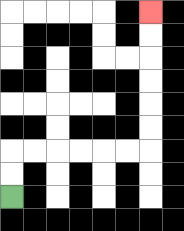{'start': '[0, 8]', 'end': '[6, 0]', 'path_directions': 'U,U,R,R,R,R,R,R,U,U,U,U,U,U', 'path_coordinates': '[[0, 8], [0, 7], [0, 6], [1, 6], [2, 6], [3, 6], [4, 6], [5, 6], [6, 6], [6, 5], [6, 4], [6, 3], [6, 2], [6, 1], [6, 0]]'}